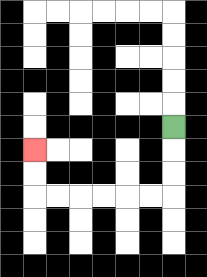{'start': '[7, 5]', 'end': '[1, 6]', 'path_directions': 'D,D,D,L,L,L,L,L,L,U,U', 'path_coordinates': '[[7, 5], [7, 6], [7, 7], [7, 8], [6, 8], [5, 8], [4, 8], [3, 8], [2, 8], [1, 8], [1, 7], [1, 6]]'}